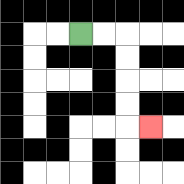{'start': '[3, 1]', 'end': '[6, 5]', 'path_directions': 'R,R,D,D,D,D,R', 'path_coordinates': '[[3, 1], [4, 1], [5, 1], [5, 2], [5, 3], [5, 4], [5, 5], [6, 5]]'}